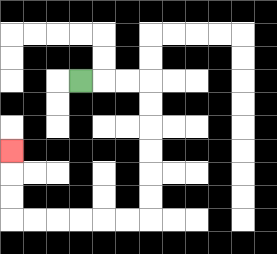{'start': '[3, 3]', 'end': '[0, 6]', 'path_directions': 'R,R,R,D,D,D,D,D,D,L,L,L,L,L,L,U,U,U', 'path_coordinates': '[[3, 3], [4, 3], [5, 3], [6, 3], [6, 4], [6, 5], [6, 6], [6, 7], [6, 8], [6, 9], [5, 9], [4, 9], [3, 9], [2, 9], [1, 9], [0, 9], [0, 8], [0, 7], [0, 6]]'}